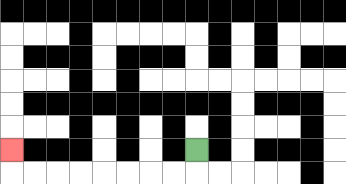{'start': '[8, 6]', 'end': '[0, 6]', 'path_directions': 'D,L,L,L,L,L,L,L,L,U', 'path_coordinates': '[[8, 6], [8, 7], [7, 7], [6, 7], [5, 7], [4, 7], [3, 7], [2, 7], [1, 7], [0, 7], [0, 6]]'}